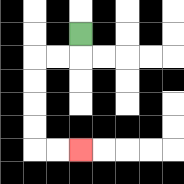{'start': '[3, 1]', 'end': '[3, 6]', 'path_directions': 'D,L,L,D,D,D,D,R,R', 'path_coordinates': '[[3, 1], [3, 2], [2, 2], [1, 2], [1, 3], [1, 4], [1, 5], [1, 6], [2, 6], [3, 6]]'}